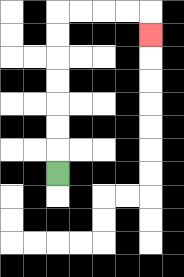{'start': '[2, 7]', 'end': '[6, 1]', 'path_directions': 'U,U,U,U,U,U,U,R,R,R,R,D', 'path_coordinates': '[[2, 7], [2, 6], [2, 5], [2, 4], [2, 3], [2, 2], [2, 1], [2, 0], [3, 0], [4, 0], [5, 0], [6, 0], [6, 1]]'}